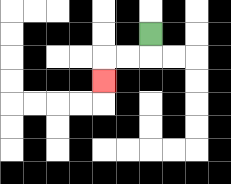{'start': '[6, 1]', 'end': '[4, 3]', 'path_directions': 'D,L,L,D', 'path_coordinates': '[[6, 1], [6, 2], [5, 2], [4, 2], [4, 3]]'}